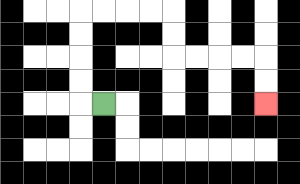{'start': '[4, 4]', 'end': '[11, 4]', 'path_directions': 'L,U,U,U,U,R,R,R,R,D,D,R,R,R,R,D,D', 'path_coordinates': '[[4, 4], [3, 4], [3, 3], [3, 2], [3, 1], [3, 0], [4, 0], [5, 0], [6, 0], [7, 0], [7, 1], [7, 2], [8, 2], [9, 2], [10, 2], [11, 2], [11, 3], [11, 4]]'}